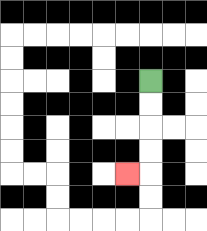{'start': '[6, 3]', 'end': '[5, 7]', 'path_directions': 'D,D,D,D,L', 'path_coordinates': '[[6, 3], [6, 4], [6, 5], [6, 6], [6, 7], [5, 7]]'}